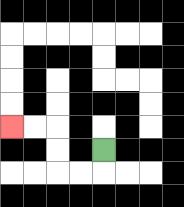{'start': '[4, 6]', 'end': '[0, 5]', 'path_directions': 'D,L,L,U,U,L,L', 'path_coordinates': '[[4, 6], [4, 7], [3, 7], [2, 7], [2, 6], [2, 5], [1, 5], [0, 5]]'}